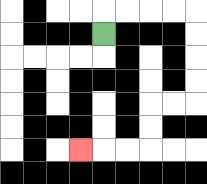{'start': '[4, 1]', 'end': '[3, 6]', 'path_directions': 'U,R,R,R,R,D,D,D,D,L,L,D,D,L,L,L', 'path_coordinates': '[[4, 1], [4, 0], [5, 0], [6, 0], [7, 0], [8, 0], [8, 1], [8, 2], [8, 3], [8, 4], [7, 4], [6, 4], [6, 5], [6, 6], [5, 6], [4, 6], [3, 6]]'}